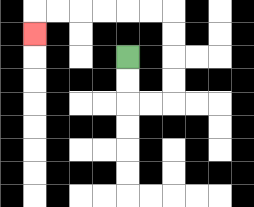{'start': '[5, 2]', 'end': '[1, 1]', 'path_directions': 'D,D,R,R,U,U,U,U,L,L,L,L,L,L,D', 'path_coordinates': '[[5, 2], [5, 3], [5, 4], [6, 4], [7, 4], [7, 3], [7, 2], [7, 1], [7, 0], [6, 0], [5, 0], [4, 0], [3, 0], [2, 0], [1, 0], [1, 1]]'}